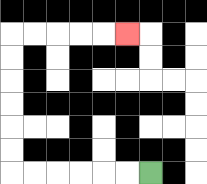{'start': '[6, 7]', 'end': '[5, 1]', 'path_directions': 'L,L,L,L,L,L,U,U,U,U,U,U,R,R,R,R,R', 'path_coordinates': '[[6, 7], [5, 7], [4, 7], [3, 7], [2, 7], [1, 7], [0, 7], [0, 6], [0, 5], [0, 4], [0, 3], [0, 2], [0, 1], [1, 1], [2, 1], [3, 1], [4, 1], [5, 1]]'}